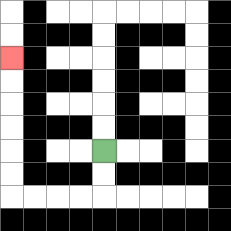{'start': '[4, 6]', 'end': '[0, 2]', 'path_directions': 'D,D,L,L,L,L,U,U,U,U,U,U', 'path_coordinates': '[[4, 6], [4, 7], [4, 8], [3, 8], [2, 8], [1, 8], [0, 8], [0, 7], [0, 6], [0, 5], [0, 4], [0, 3], [0, 2]]'}